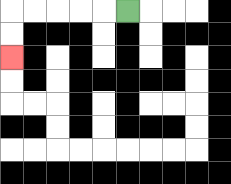{'start': '[5, 0]', 'end': '[0, 2]', 'path_directions': 'L,L,L,L,L,D,D', 'path_coordinates': '[[5, 0], [4, 0], [3, 0], [2, 0], [1, 0], [0, 0], [0, 1], [0, 2]]'}